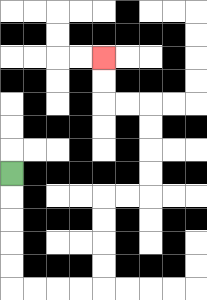{'start': '[0, 7]', 'end': '[4, 2]', 'path_directions': 'D,D,D,D,D,R,R,R,R,U,U,U,U,R,R,U,U,U,U,L,L,U,U', 'path_coordinates': '[[0, 7], [0, 8], [0, 9], [0, 10], [0, 11], [0, 12], [1, 12], [2, 12], [3, 12], [4, 12], [4, 11], [4, 10], [4, 9], [4, 8], [5, 8], [6, 8], [6, 7], [6, 6], [6, 5], [6, 4], [5, 4], [4, 4], [4, 3], [4, 2]]'}